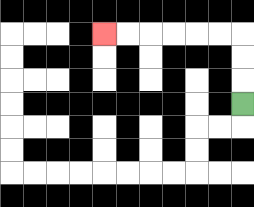{'start': '[10, 4]', 'end': '[4, 1]', 'path_directions': 'U,U,U,L,L,L,L,L,L', 'path_coordinates': '[[10, 4], [10, 3], [10, 2], [10, 1], [9, 1], [8, 1], [7, 1], [6, 1], [5, 1], [4, 1]]'}